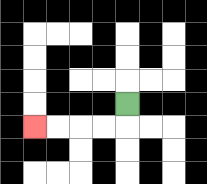{'start': '[5, 4]', 'end': '[1, 5]', 'path_directions': 'D,L,L,L,L', 'path_coordinates': '[[5, 4], [5, 5], [4, 5], [3, 5], [2, 5], [1, 5]]'}